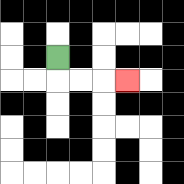{'start': '[2, 2]', 'end': '[5, 3]', 'path_directions': 'D,R,R,R', 'path_coordinates': '[[2, 2], [2, 3], [3, 3], [4, 3], [5, 3]]'}